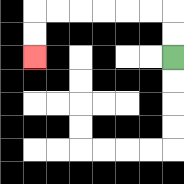{'start': '[7, 2]', 'end': '[1, 2]', 'path_directions': 'U,U,L,L,L,L,L,L,D,D', 'path_coordinates': '[[7, 2], [7, 1], [7, 0], [6, 0], [5, 0], [4, 0], [3, 0], [2, 0], [1, 0], [1, 1], [1, 2]]'}